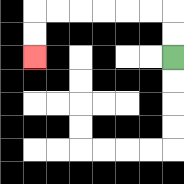{'start': '[7, 2]', 'end': '[1, 2]', 'path_directions': 'U,U,L,L,L,L,L,L,D,D', 'path_coordinates': '[[7, 2], [7, 1], [7, 0], [6, 0], [5, 0], [4, 0], [3, 0], [2, 0], [1, 0], [1, 1], [1, 2]]'}